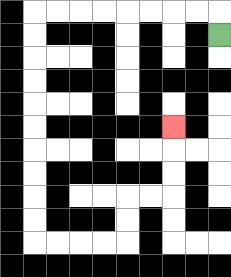{'start': '[9, 1]', 'end': '[7, 5]', 'path_directions': 'U,L,L,L,L,L,L,L,L,D,D,D,D,D,D,D,D,D,D,R,R,R,R,U,U,R,R,U,U,U', 'path_coordinates': '[[9, 1], [9, 0], [8, 0], [7, 0], [6, 0], [5, 0], [4, 0], [3, 0], [2, 0], [1, 0], [1, 1], [1, 2], [1, 3], [1, 4], [1, 5], [1, 6], [1, 7], [1, 8], [1, 9], [1, 10], [2, 10], [3, 10], [4, 10], [5, 10], [5, 9], [5, 8], [6, 8], [7, 8], [7, 7], [7, 6], [7, 5]]'}